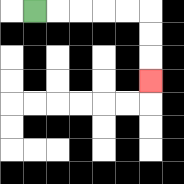{'start': '[1, 0]', 'end': '[6, 3]', 'path_directions': 'R,R,R,R,R,D,D,D', 'path_coordinates': '[[1, 0], [2, 0], [3, 0], [4, 0], [5, 0], [6, 0], [6, 1], [6, 2], [6, 3]]'}